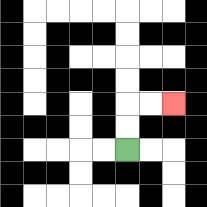{'start': '[5, 6]', 'end': '[7, 4]', 'path_directions': 'U,U,R,R', 'path_coordinates': '[[5, 6], [5, 5], [5, 4], [6, 4], [7, 4]]'}